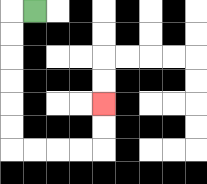{'start': '[1, 0]', 'end': '[4, 4]', 'path_directions': 'L,D,D,D,D,D,D,R,R,R,R,U,U', 'path_coordinates': '[[1, 0], [0, 0], [0, 1], [0, 2], [0, 3], [0, 4], [0, 5], [0, 6], [1, 6], [2, 6], [3, 6], [4, 6], [4, 5], [4, 4]]'}